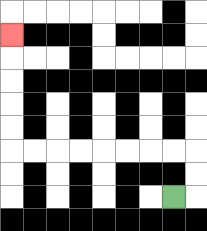{'start': '[7, 8]', 'end': '[0, 1]', 'path_directions': 'R,U,U,L,L,L,L,L,L,L,L,U,U,U,U,U', 'path_coordinates': '[[7, 8], [8, 8], [8, 7], [8, 6], [7, 6], [6, 6], [5, 6], [4, 6], [3, 6], [2, 6], [1, 6], [0, 6], [0, 5], [0, 4], [0, 3], [0, 2], [0, 1]]'}